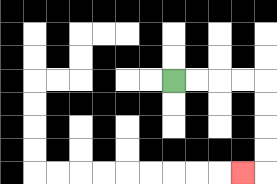{'start': '[7, 3]', 'end': '[10, 7]', 'path_directions': 'R,R,R,R,D,D,D,D,L', 'path_coordinates': '[[7, 3], [8, 3], [9, 3], [10, 3], [11, 3], [11, 4], [11, 5], [11, 6], [11, 7], [10, 7]]'}